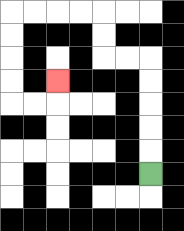{'start': '[6, 7]', 'end': '[2, 3]', 'path_directions': 'U,U,U,U,U,L,L,U,U,L,L,L,L,D,D,D,D,R,R,U', 'path_coordinates': '[[6, 7], [6, 6], [6, 5], [6, 4], [6, 3], [6, 2], [5, 2], [4, 2], [4, 1], [4, 0], [3, 0], [2, 0], [1, 0], [0, 0], [0, 1], [0, 2], [0, 3], [0, 4], [1, 4], [2, 4], [2, 3]]'}